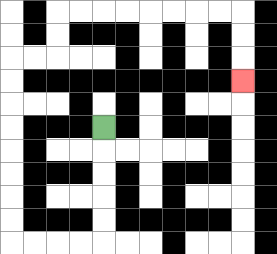{'start': '[4, 5]', 'end': '[10, 3]', 'path_directions': 'D,D,D,D,D,L,L,L,L,U,U,U,U,U,U,U,U,R,R,U,U,R,R,R,R,R,R,R,R,D,D,D', 'path_coordinates': '[[4, 5], [4, 6], [4, 7], [4, 8], [4, 9], [4, 10], [3, 10], [2, 10], [1, 10], [0, 10], [0, 9], [0, 8], [0, 7], [0, 6], [0, 5], [0, 4], [0, 3], [0, 2], [1, 2], [2, 2], [2, 1], [2, 0], [3, 0], [4, 0], [5, 0], [6, 0], [7, 0], [8, 0], [9, 0], [10, 0], [10, 1], [10, 2], [10, 3]]'}